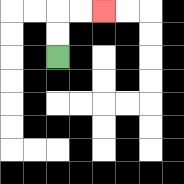{'start': '[2, 2]', 'end': '[4, 0]', 'path_directions': 'U,U,R,R', 'path_coordinates': '[[2, 2], [2, 1], [2, 0], [3, 0], [4, 0]]'}